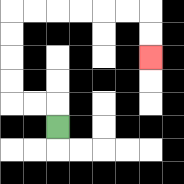{'start': '[2, 5]', 'end': '[6, 2]', 'path_directions': 'U,L,L,U,U,U,U,R,R,R,R,R,R,D,D', 'path_coordinates': '[[2, 5], [2, 4], [1, 4], [0, 4], [0, 3], [0, 2], [0, 1], [0, 0], [1, 0], [2, 0], [3, 0], [4, 0], [5, 0], [6, 0], [6, 1], [6, 2]]'}